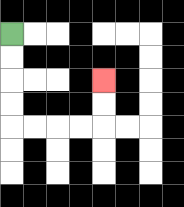{'start': '[0, 1]', 'end': '[4, 3]', 'path_directions': 'D,D,D,D,R,R,R,R,U,U', 'path_coordinates': '[[0, 1], [0, 2], [0, 3], [0, 4], [0, 5], [1, 5], [2, 5], [3, 5], [4, 5], [4, 4], [4, 3]]'}